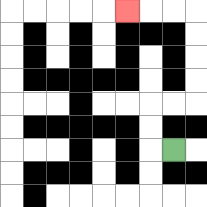{'start': '[7, 6]', 'end': '[5, 0]', 'path_directions': 'L,U,U,R,R,U,U,U,U,L,L,L', 'path_coordinates': '[[7, 6], [6, 6], [6, 5], [6, 4], [7, 4], [8, 4], [8, 3], [8, 2], [8, 1], [8, 0], [7, 0], [6, 0], [5, 0]]'}